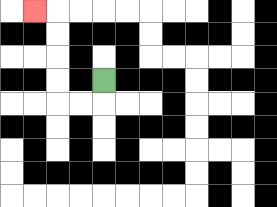{'start': '[4, 3]', 'end': '[1, 0]', 'path_directions': 'D,L,L,U,U,U,U,L', 'path_coordinates': '[[4, 3], [4, 4], [3, 4], [2, 4], [2, 3], [2, 2], [2, 1], [2, 0], [1, 0]]'}